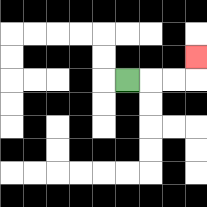{'start': '[5, 3]', 'end': '[8, 2]', 'path_directions': 'R,R,R,U', 'path_coordinates': '[[5, 3], [6, 3], [7, 3], [8, 3], [8, 2]]'}